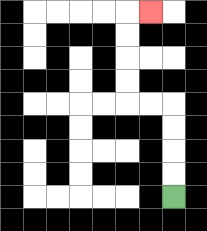{'start': '[7, 8]', 'end': '[6, 0]', 'path_directions': 'U,U,U,U,L,L,U,U,U,U,R', 'path_coordinates': '[[7, 8], [7, 7], [7, 6], [7, 5], [7, 4], [6, 4], [5, 4], [5, 3], [5, 2], [5, 1], [5, 0], [6, 0]]'}